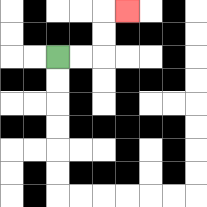{'start': '[2, 2]', 'end': '[5, 0]', 'path_directions': 'R,R,U,U,R', 'path_coordinates': '[[2, 2], [3, 2], [4, 2], [4, 1], [4, 0], [5, 0]]'}